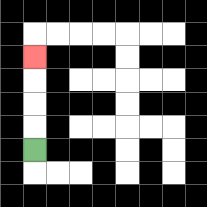{'start': '[1, 6]', 'end': '[1, 2]', 'path_directions': 'U,U,U,U', 'path_coordinates': '[[1, 6], [1, 5], [1, 4], [1, 3], [1, 2]]'}